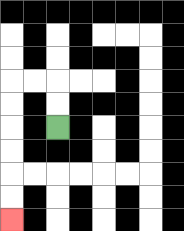{'start': '[2, 5]', 'end': '[0, 9]', 'path_directions': 'U,U,L,L,D,D,D,D,D,D', 'path_coordinates': '[[2, 5], [2, 4], [2, 3], [1, 3], [0, 3], [0, 4], [0, 5], [0, 6], [0, 7], [0, 8], [0, 9]]'}